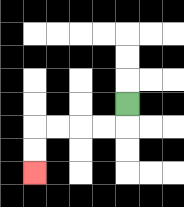{'start': '[5, 4]', 'end': '[1, 7]', 'path_directions': 'D,L,L,L,L,D,D', 'path_coordinates': '[[5, 4], [5, 5], [4, 5], [3, 5], [2, 5], [1, 5], [1, 6], [1, 7]]'}